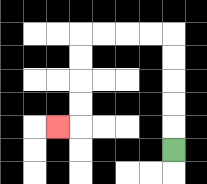{'start': '[7, 6]', 'end': '[2, 5]', 'path_directions': 'U,U,U,U,U,L,L,L,L,D,D,D,D,L', 'path_coordinates': '[[7, 6], [7, 5], [7, 4], [7, 3], [7, 2], [7, 1], [6, 1], [5, 1], [4, 1], [3, 1], [3, 2], [3, 3], [3, 4], [3, 5], [2, 5]]'}